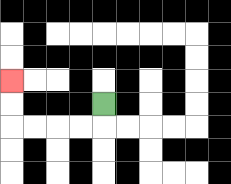{'start': '[4, 4]', 'end': '[0, 3]', 'path_directions': 'D,L,L,L,L,U,U', 'path_coordinates': '[[4, 4], [4, 5], [3, 5], [2, 5], [1, 5], [0, 5], [0, 4], [0, 3]]'}